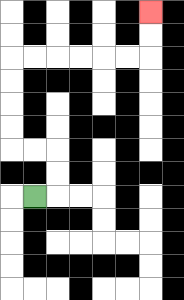{'start': '[1, 8]', 'end': '[6, 0]', 'path_directions': 'R,U,U,L,L,U,U,U,U,R,R,R,R,R,R,U,U', 'path_coordinates': '[[1, 8], [2, 8], [2, 7], [2, 6], [1, 6], [0, 6], [0, 5], [0, 4], [0, 3], [0, 2], [1, 2], [2, 2], [3, 2], [4, 2], [5, 2], [6, 2], [6, 1], [6, 0]]'}